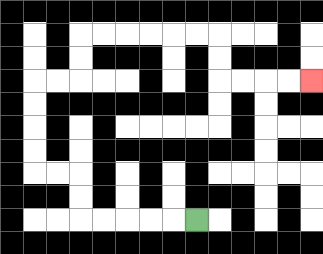{'start': '[8, 9]', 'end': '[13, 3]', 'path_directions': 'L,L,L,L,L,U,U,L,L,U,U,U,U,R,R,U,U,R,R,R,R,R,R,D,D,R,R,R,R', 'path_coordinates': '[[8, 9], [7, 9], [6, 9], [5, 9], [4, 9], [3, 9], [3, 8], [3, 7], [2, 7], [1, 7], [1, 6], [1, 5], [1, 4], [1, 3], [2, 3], [3, 3], [3, 2], [3, 1], [4, 1], [5, 1], [6, 1], [7, 1], [8, 1], [9, 1], [9, 2], [9, 3], [10, 3], [11, 3], [12, 3], [13, 3]]'}